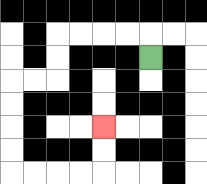{'start': '[6, 2]', 'end': '[4, 5]', 'path_directions': 'U,L,L,L,L,D,D,L,L,D,D,D,D,R,R,R,R,U,U', 'path_coordinates': '[[6, 2], [6, 1], [5, 1], [4, 1], [3, 1], [2, 1], [2, 2], [2, 3], [1, 3], [0, 3], [0, 4], [0, 5], [0, 6], [0, 7], [1, 7], [2, 7], [3, 7], [4, 7], [4, 6], [4, 5]]'}